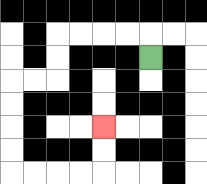{'start': '[6, 2]', 'end': '[4, 5]', 'path_directions': 'U,L,L,L,L,D,D,L,L,D,D,D,D,R,R,R,R,U,U', 'path_coordinates': '[[6, 2], [6, 1], [5, 1], [4, 1], [3, 1], [2, 1], [2, 2], [2, 3], [1, 3], [0, 3], [0, 4], [0, 5], [0, 6], [0, 7], [1, 7], [2, 7], [3, 7], [4, 7], [4, 6], [4, 5]]'}